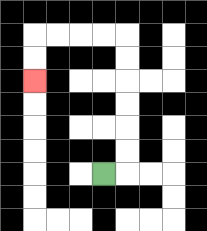{'start': '[4, 7]', 'end': '[1, 3]', 'path_directions': 'R,U,U,U,U,U,U,L,L,L,L,D,D', 'path_coordinates': '[[4, 7], [5, 7], [5, 6], [5, 5], [5, 4], [5, 3], [5, 2], [5, 1], [4, 1], [3, 1], [2, 1], [1, 1], [1, 2], [1, 3]]'}